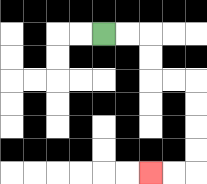{'start': '[4, 1]', 'end': '[6, 7]', 'path_directions': 'R,R,D,D,R,R,D,D,D,D,L,L', 'path_coordinates': '[[4, 1], [5, 1], [6, 1], [6, 2], [6, 3], [7, 3], [8, 3], [8, 4], [8, 5], [8, 6], [8, 7], [7, 7], [6, 7]]'}